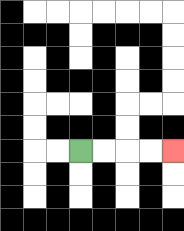{'start': '[3, 6]', 'end': '[7, 6]', 'path_directions': 'R,R,R,R', 'path_coordinates': '[[3, 6], [4, 6], [5, 6], [6, 6], [7, 6]]'}